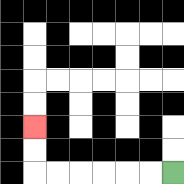{'start': '[7, 7]', 'end': '[1, 5]', 'path_directions': 'L,L,L,L,L,L,U,U', 'path_coordinates': '[[7, 7], [6, 7], [5, 7], [4, 7], [3, 7], [2, 7], [1, 7], [1, 6], [1, 5]]'}